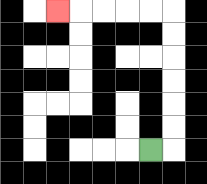{'start': '[6, 6]', 'end': '[2, 0]', 'path_directions': 'R,U,U,U,U,U,U,L,L,L,L,L', 'path_coordinates': '[[6, 6], [7, 6], [7, 5], [7, 4], [7, 3], [7, 2], [7, 1], [7, 0], [6, 0], [5, 0], [4, 0], [3, 0], [2, 0]]'}